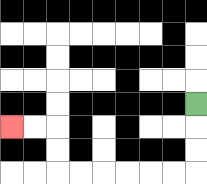{'start': '[8, 4]', 'end': '[0, 5]', 'path_directions': 'D,D,D,L,L,L,L,L,L,U,U,L,L', 'path_coordinates': '[[8, 4], [8, 5], [8, 6], [8, 7], [7, 7], [6, 7], [5, 7], [4, 7], [3, 7], [2, 7], [2, 6], [2, 5], [1, 5], [0, 5]]'}